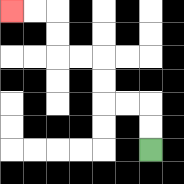{'start': '[6, 6]', 'end': '[0, 0]', 'path_directions': 'U,U,L,L,U,U,L,L,U,U,L,L', 'path_coordinates': '[[6, 6], [6, 5], [6, 4], [5, 4], [4, 4], [4, 3], [4, 2], [3, 2], [2, 2], [2, 1], [2, 0], [1, 0], [0, 0]]'}